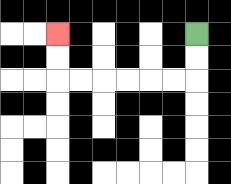{'start': '[8, 1]', 'end': '[2, 1]', 'path_directions': 'D,D,L,L,L,L,L,L,U,U', 'path_coordinates': '[[8, 1], [8, 2], [8, 3], [7, 3], [6, 3], [5, 3], [4, 3], [3, 3], [2, 3], [2, 2], [2, 1]]'}